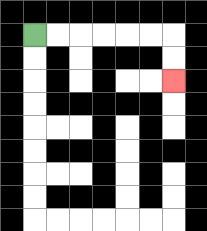{'start': '[1, 1]', 'end': '[7, 3]', 'path_directions': 'R,R,R,R,R,R,D,D', 'path_coordinates': '[[1, 1], [2, 1], [3, 1], [4, 1], [5, 1], [6, 1], [7, 1], [7, 2], [7, 3]]'}